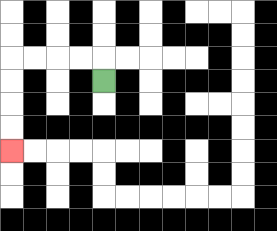{'start': '[4, 3]', 'end': '[0, 6]', 'path_directions': 'U,L,L,L,L,D,D,D,D', 'path_coordinates': '[[4, 3], [4, 2], [3, 2], [2, 2], [1, 2], [0, 2], [0, 3], [0, 4], [0, 5], [0, 6]]'}